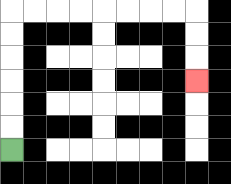{'start': '[0, 6]', 'end': '[8, 3]', 'path_directions': 'U,U,U,U,U,U,R,R,R,R,R,R,R,R,D,D,D', 'path_coordinates': '[[0, 6], [0, 5], [0, 4], [0, 3], [0, 2], [0, 1], [0, 0], [1, 0], [2, 0], [3, 0], [4, 0], [5, 0], [6, 0], [7, 0], [8, 0], [8, 1], [8, 2], [8, 3]]'}